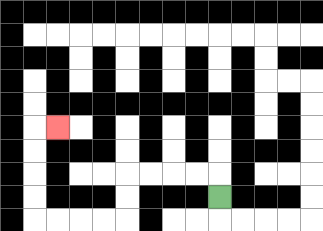{'start': '[9, 8]', 'end': '[2, 5]', 'path_directions': 'U,L,L,L,L,D,D,L,L,L,L,U,U,U,U,R', 'path_coordinates': '[[9, 8], [9, 7], [8, 7], [7, 7], [6, 7], [5, 7], [5, 8], [5, 9], [4, 9], [3, 9], [2, 9], [1, 9], [1, 8], [1, 7], [1, 6], [1, 5], [2, 5]]'}